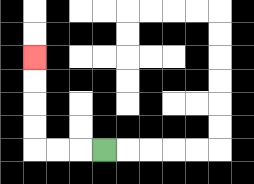{'start': '[4, 6]', 'end': '[1, 2]', 'path_directions': 'L,L,L,U,U,U,U', 'path_coordinates': '[[4, 6], [3, 6], [2, 6], [1, 6], [1, 5], [1, 4], [1, 3], [1, 2]]'}